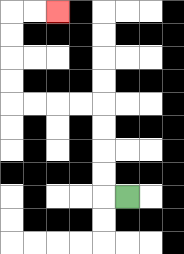{'start': '[5, 8]', 'end': '[2, 0]', 'path_directions': 'L,U,U,U,U,L,L,L,L,U,U,U,U,R,R', 'path_coordinates': '[[5, 8], [4, 8], [4, 7], [4, 6], [4, 5], [4, 4], [3, 4], [2, 4], [1, 4], [0, 4], [0, 3], [0, 2], [0, 1], [0, 0], [1, 0], [2, 0]]'}